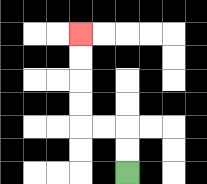{'start': '[5, 7]', 'end': '[3, 1]', 'path_directions': 'U,U,L,L,U,U,U,U', 'path_coordinates': '[[5, 7], [5, 6], [5, 5], [4, 5], [3, 5], [3, 4], [3, 3], [3, 2], [3, 1]]'}